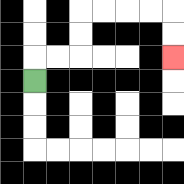{'start': '[1, 3]', 'end': '[7, 2]', 'path_directions': 'U,R,R,U,U,R,R,R,R,D,D', 'path_coordinates': '[[1, 3], [1, 2], [2, 2], [3, 2], [3, 1], [3, 0], [4, 0], [5, 0], [6, 0], [7, 0], [7, 1], [7, 2]]'}